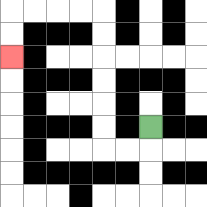{'start': '[6, 5]', 'end': '[0, 2]', 'path_directions': 'D,L,L,U,U,U,U,U,U,L,L,L,L,D,D', 'path_coordinates': '[[6, 5], [6, 6], [5, 6], [4, 6], [4, 5], [4, 4], [4, 3], [4, 2], [4, 1], [4, 0], [3, 0], [2, 0], [1, 0], [0, 0], [0, 1], [0, 2]]'}